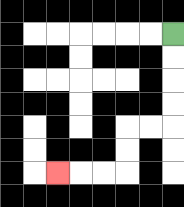{'start': '[7, 1]', 'end': '[2, 7]', 'path_directions': 'D,D,D,D,L,L,D,D,L,L,L', 'path_coordinates': '[[7, 1], [7, 2], [7, 3], [7, 4], [7, 5], [6, 5], [5, 5], [5, 6], [5, 7], [4, 7], [3, 7], [2, 7]]'}